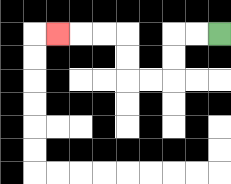{'start': '[9, 1]', 'end': '[2, 1]', 'path_directions': 'L,L,D,D,L,L,U,U,L,L,L', 'path_coordinates': '[[9, 1], [8, 1], [7, 1], [7, 2], [7, 3], [6, 3], [5, 3], [5, 2], [5, 1], [4, 1], [3, 1], [2, 1]]'}